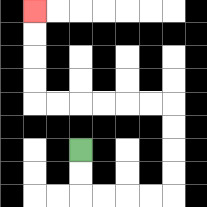{'start': '[3, 6]', 'end': '[1, 0]', 'path_directions': 'D,D,R,R,R,R,U,U,U,U,L,L,L,L,L,L,U,U,U,U', 'path_coordinates': '[[3, 6], [3, 7], [3, 8], [4, 8], [5, 8], [6, 8], [7, 8], [7, 7], [7, 6], [7, 5], [7, 4], [6, 4], [5, 4], [4, 4], [3, 4], [2, 4], [1, 4], [1, 3], [1, 2], [1, 1], [1, 0]]'}